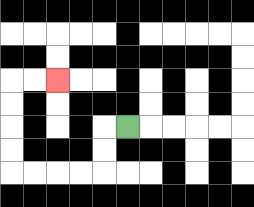{'start': '[5, 5]', 'end': '[2, 3]', 'path_directions': 'L,D,D,L,L,L,L,U,U,U,U,R,R', 'path_coordinates': '[[5, 5], [4, 5], [4, 6], [4, 7], [3, 7], [2, 7], [1, 7], [0, 7], [0, 6], [0, 5], [0, 4], [0, 3], [1, 3], [2, 3]]'}